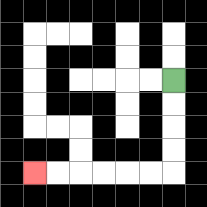{'start': '[7, 3]', 'end': '[1, 7]', 'path_directions': 'D,D,D,D,L,L,L,L,L,L', 'path_coordinates': '[[7, 3], [7, 4], [7, 5], [7, 6], [7, 7], [6, 7], [5, 7], [4, 7], [3, 7], [2, 7], [1, 7]]'}